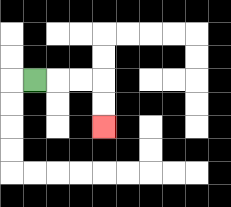{'start': '[1, 3]', 'end': '[4, 5]', 'path_directions': 'R,R,R,D,D', 'path_coordinates': '[[1, 3], [2, 3], [3, 3], [4, 3], [4, 4], [4, 5]]'}